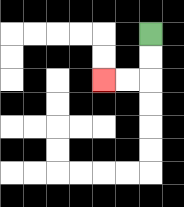{'start': '[6, 1]', 'end': '[4, 3]', 'path_directions': 'D,D,L,L', 'path_coordinates': '[[6, 1], [6, 2], [6, 3], [5, 3], [4, 3]]'}